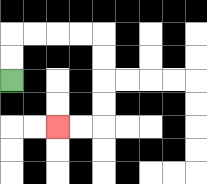{'start': '[0, 3]', 'end': '[2, 5]', 'path_directions': 'U,U,R,R,R,R,D,D,D,D,L,L', 'path_coordinates': '[[0, 3], [0, 2], [0, 1], [1, 1], [2, 1], [3, 1], [4, 1], [4, 2], [4, 3], [4, 4], [4, 5], [3, 5], [2, 5]]'}